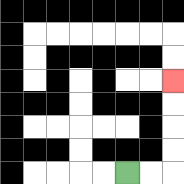{'start': '[5, 7]', 'end': '[7, 3]', 'path_directions': 'R,R,U,U,U,U', 'path_coordinates': '[[5, 7], [6, 7], [7, 7], [7, 6], [7, 5], [7, 4], [7, 3]]'}